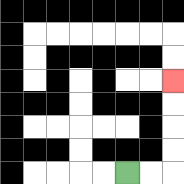{'start': '[5, 7]', 'end': '[7, 3]', 'path_directions': 'R,R,U,U,U,U', 'path_coordinates': '[[5, 7], [6, 7], [7, 7], [7, 6], [7, 5], [7, 4], [7, 3]]'}